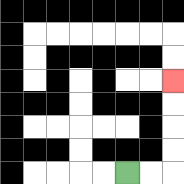{'start': '[5, 7]', 'end': '[7, 3]', 'path_directions': 'R,R,U,U,U,U', 'path_coordinates': '[[5, 7], [6, 7], [7, 7], [7, 6], [7, 5], [7, 4], [7, 3]]'}